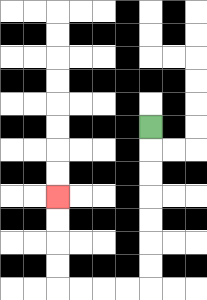{'start': '[6, 5]', 'end': '[2, 8]', 'path_directions': 'D,D,D,D,D,D,D,L,L,L,L,U,U,U,U', 'path_coordinates': '[[6, 5], [6, 6], [6, 7], [6, 8], [6, 9], [6, 10], [6, 11], [6, 12], [5, 12], [4, 12], [3, 12], [2, 12], [2, 11], [2, 10], [2, 9], [2, 8]]'}